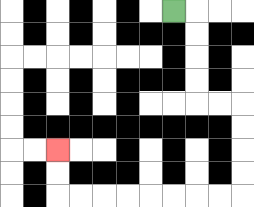{'start': '[7, 0]', 'end': '[2, 6]', 'path_directions': 'R,D,D,D,D,R,R,D,D,D,D,L,L,L,L,L,L,L,L,U,U', 'path_coordinates': '[[7, 0], [8, 0], [8, 1], [8, 2], [8, 3], [8, 4], [9, 4], [10, 4], [10, 5], [10, 6], [10, 7], [10, 8], [9, 8], [8, 8], [7, 8], [6, 8], [5, 8], [4, 8], [3, 8], [2, 8], [2, 7], [2, 6]]'}